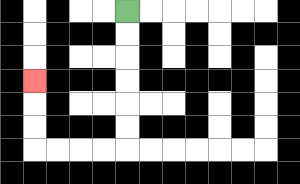{'start': '[5, 0]', 'end': '[1, 3]', 'path_directions': 'D,D,D,D,D,D,L,L,L,L,U,U,U', 'path_coordinates': '[[5, 0], [5, 1], [5, 2], [5, 3], [5, 4], [5, 5], [5, 6], [4, 6], [3, 6], [2, 6], [1, 6], [1, 5], [1, 4], [1, 3]]'}